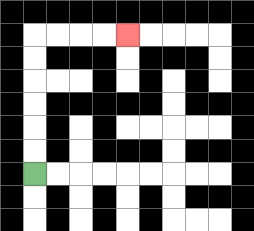{'start': '[1, 7]', 'end': '[5, 1]', 'path_directions': 'U,U,U,U,U,U,R,R,R,R', 'path_coordinates': '[[1, 7], [1, 6], [1, 5], [1, 4], [1, 3], [1, 2], [1, 1], [2, 1], [3, 1], [4, 1], [5, 1]]'}